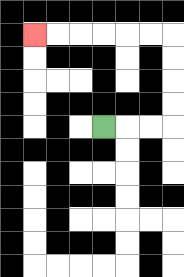{'start': '[4, 5]', 'end': '[1, 1]', 'path_directions': 'R,R,R,U,U,U,U,L,L,L,L,L,L', 'path_coordinates': '[[4, 5], [5, 5], [6, 5], [7, 5], [7, 4], [7, 3], [7, 2], [7, 1], [6, 1], [5, 1], [4, 1], [3, 1], [2, 1], [1, 1]]'}